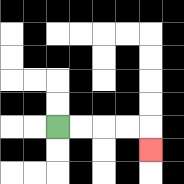{'start': '[2, 5]', 'end': '[6, 6]', 'path_directions': 'R,R,R,R,D', 'path_coordinates': '[[2, 5], [3, 5], [4, 5], [5, 5], [6, 5], [6, 6]]'}